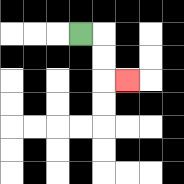{'start': '[3, 1]', 'end': '[5, 3]', 'path_directions': 'R,D,D,R', 'path_coordinates': '[[3, 1], [4, 1], [4, 2], [4, 3], [5, 3]]'}